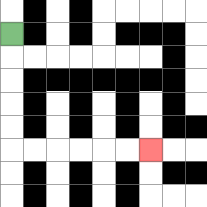{'start': '[0, 1]', 'end': '[6, 6]', 'path_directions': 'D,D,D,D,D,R,R,R,R,R,R', 'path_coordinates': '[[0, 1], [0, 2], [0, 3], [0, 4], [0, 5], [0, 6], [1, 6], [2, 6], [3, 6], [4, 6], [5, 6], [6, 6]]'}